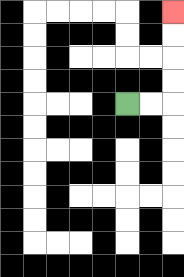{'start': '[5, 4]', 'end': '[7, 0]', 'path_directions': 'R,R,U,U,U,U', 'path_coordinates': '[[5, 4], [6, 4], [7, 4], [7, 3], [7, 2], [7, 1], [7, 0]]'}